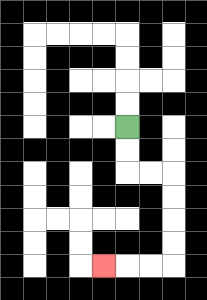{'start': '[5, 5]', 'end': '[4, 11]', 'path_directions': 'D,D,R,R,D,D,D,D,L,L,L', 'path_coordinates': '[[5, 5], [5, 6], [5, 7], [6, 7], [7, 7], [7, 8], [7, 9], [7, 10], [7, 11], [6, 11], [5, 11], [4, 11]]'}